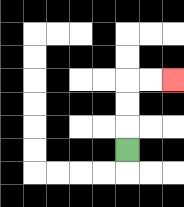{'start': '[5, 6]', 'end': '[7, 3]', 'path_directions': 'U,U,U,R,R', 'path_coordinates': '[[5, 6], [5, 5], [5, 4], [5, 3], [6, 3], [7, 3]]'}